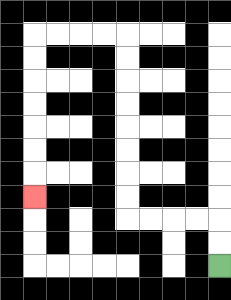{'start': '[9, 11]', 'end': '[1, 8]', 'path_directions': 'U,U,L,L,L,L,U,U,U,U,U,U,U,U,L,L,L,L,D,D,D,D,D,D,D', 'path_coordinates': '[[9, 11], [9, 10], [9, 9], [8, 9], [7, 9], [6, 9], [5, 9], [5, 8], [5, 7], [5, 6], [5, 5], [5, 4], [5, 3], [5, 2], [5, 1], [4, 1], [3, 1], [2, 1], [1, 1], [1, 2], [1, 3], [1, 4], [1, 5], [1, 6], [1, 7], [1, 8]]'}